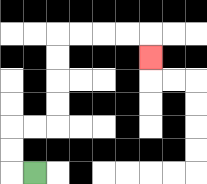{'start': '[1, 7]', 'end': '[6, 2]', 'path_directions': 'L,U,U,R,R,U,U,U,U,R,R,R,R,D', 'path_coordinates': '[[1, 7], [0, 7], [0, 6], [0, 5], [1, 5], [2, 5], [2, 4], [2, 3], [2, 2], [2, 1], [3, 1], [4, 1], [5, 1], [6, 1], [6, 2]]'}